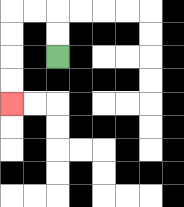{'start': '[2, 2]', 'end': '[0, 4]', 'path_directions': 'U,U,L,L,D,D,D,D', 'path_coordinates': '[[2, 2], [2, 1], [2, 0], [1, 0], [0, 0], [0, 1], [0, 2], [0, 3], [0, 4]]'}